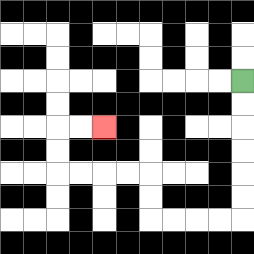{'start': '[10, 3]', 'end': '[4, 5]', 'path_directions': 'D,D,D,D,D,D,L,L,L,L,U,U,L,L,L,L,U,U,R,R', 'path_coordinates': '[[10, 3], [10, 4], [10, 5], [10, 6], [10, 7], [10, 8], [10, 9], [9, 9], [8, 9], [7, 9], [6, 9], [6, 8], [6, 7], [5, 7], [4, 7], [3, 7], [2, 7], [2, 6], [2, 5], [3, 5], [4, 5]]'}